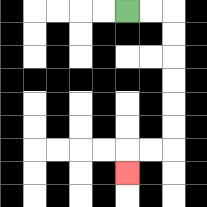{'start': '[5, 0]', 'end': '[5, 7]', 'path_directions': 'R,R,D,D,D,D,D,D,L,L,D', 'path_coordinates': '[[5, 0], [6, 0], [7, 0], [7, 1], [7, 2], [7, 3], [7, 4], [7, 5], [7, 6], [6, 6], [5, 6], [5, 7]]'}